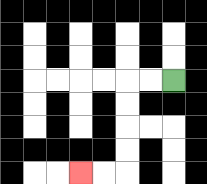{'start': '[7, 3]', 'end': '[3, 7]', 'path_directions': 'L,L,D,D,D,D,L,L', 'path_coordinates': '[[7, 3], [6, 3], [5, 3], [5, 4], [5, 5], [5, 6], [5, 7], [4, 7], [3, 7]]'}